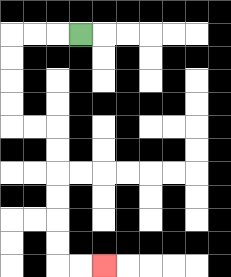{'start': '[3, 1]', 'end': '[4, 11]', 'path_directions': 'L,L,L,D,D,D,D,R,R,D,D,D,D,D,D,R,R', 'path_coordinates': '[[3, 1], [2, 1], [1, 1], [0, 1], [0, 2], [0, 3], [0, 4], [0, 5], [1, 5], [2, 5], [2, 6], [2, 7], [2, 8], [2, 9], [2, 10], [2, 11], [3, 11], [4, 11]]'}